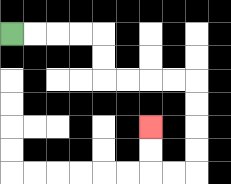{'start': '[0, 1]', 'end': '[6, 5]', 'path_directions': 'R,R,R,R,D,D,R,R,R,R,D,D,D,D,L,L,U,U', 'path_coordinates': '[[0, 1], [1, 1], [2, 1], [3, 1], [4, 1], [4, 2], [4, 3], [5, 3], [6, 3], [7, 3], [8, 3], [8, 4], [8, 5], [8, 6], [8, 7], [7, 7], [6, 7], [6, 6], [6, 5]]'}